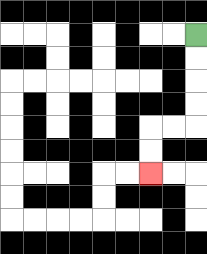{'start': '[8, 1]', 'end': '[6, 7]', 'path_directions': 'D,D,D,D,L,L,D,D', 'path_coordinates': '[[8, 1], [8, 2], [8, 3], [8, 4], [8, 5], [7, 5], [6, 5], [6, 6], [6, 7]]'}